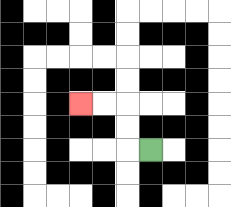{'start': '[6, 6]', 'end': '[3, 4]', 'path_directions': 'L,U,U,L,L', 'path_coordinates': '[[6, 6], [5, 6], [5, 5], [5, 4], [4, 4], [3, 4]]'}